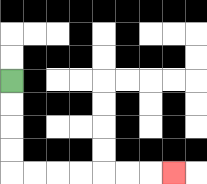{'start': '[0, 3]', 'end': '[7, 7]', 'path_directions': 'D,D,D,D,R,R,R,R,R,R,R', 'path_coordinates': '[[0, 3], [0, 4], [0, 5], [0, 6], [0, 7], [1, 7], [2, 7], [3, 7], [4, 7], [5, 7], [6, 7], [7, 7]]'}